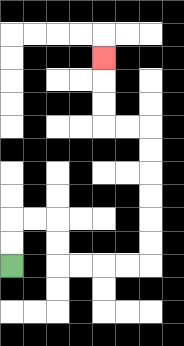{'start': '[0, 11]', 'end': '[4, 2]', 'path_directions': 'U,U,R,R,D,D,R,R,R,R,U,U,U,U,U,U,L,L,U,U,U', 'path_coordinates': '[[0, 11], [0, 10], [0, 9], [1, 9], [2, 9], [2, 10], [2, 11], [3, 11], [4, 11], [5, 11], [6, 11], [6, 10], [6, 9], [6, 8], [6, 7], [6, 6], [6, 5], [5, 5], [4, 5], [4, 4], [4, 3], [4, 2]]'}